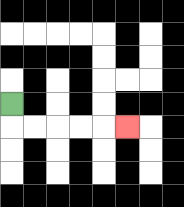{'start': '[0, 4]', 'end': '[5, 5]', 'path_directions': 'D,R,R,R,R,R', 'path_coordinates': '[[0, 4], [0, 5], [1, 5], [2, 5], [3, 5], [4, 5], [5, 5]]'}